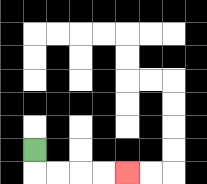{'start': '[1, 6]', 'end': '[5, 7]', 'path_directions': 'D,R,R,R,R', 'path_coordinates': '[[1, 6], [1, 7], [2, 7], [3, 7], [4, 7], [5, 7]]'}